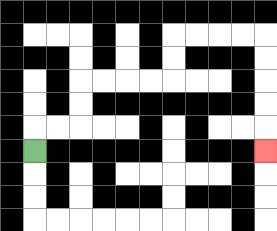{'start': '[1, 6]', 'end': '[11, 6]', 'path_directions': 'U,R,R,U,U,R,R,R,R,U,U,R,R,R,R,D,D,D,D,D', 'path_coordinates': '[[1, 6], [1, 5], [2, 5], [3, 5], [3, 4], [3, 3], [4, 3], [5, 3], [6, 3], [7, 3], [7, 2], [7, 1], [8, 1], [9, 1], [10, 1], [11, 1], [11, 2], [11, 3], [11, 4], [11, 5], [11, 6]]'}